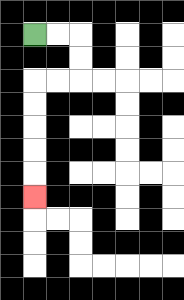{'start': '[1, 1]', 'end': '[1, 8]', 'path_directions': 'R,R,D,D,L,L,D,D,D,D,D', 'path_coordinates': '[[1, 1], [2, 1], [3, 1], [3, 2], [3, 3], [2, 3], [1, 3], [1, 4], [1, 5], [1, 6], [1, 7], [1, 8]]'}